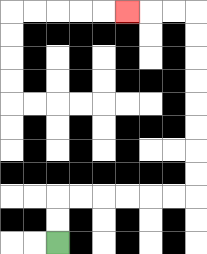{'start': '[2, 10]', 'end': '[5, 0]', 'path_directions': 'U,U,R,R,R,R,R,R,U,U,U,U,U,U,U,U,L,L,L', 'path_coordinates': '[[2, 10], [2, 9], [2, 8], [3, 8], [4, 8], [5, 8], [6, 8], [7, 8], [8, 8], [8, 7], [8, 6], [8, 5], [8, 4], [8, 3], [8, 2], [8, 1], [8, 0], [7, 0], [6, 0], [5, 0]]'}